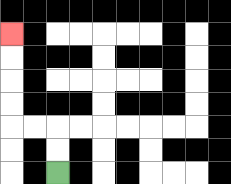{'start': '[2, 7]', 'end': '[0, 1]', 'path_directions': 'U,U,L,L,U,U,U,U', 'path_coordinates': '[[2, 7], [2, 6], [2, 5], [1, 5], [0, 5], [0, 4], [0, 3], [0, 2], [0, 1]]'}